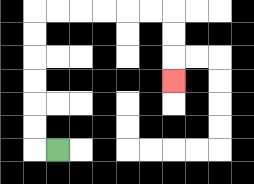{'start': '[2, 6]', 'end': '[7, 3]', 'path_directions': 'L,U,U,U,U,U,U,R,R,R,R,R,R,D,D,D', 'path_coordinates': '[[2, 6], [1, 6], [1, 5], [1, 4], [1, 3], [1, 2], [1, 1], [1, 0], [2, 0], [3, 0], [4, 0], [5, 0], [6, 0], [7, 0], [7, 1], [7, 2], [7, 3]]'}